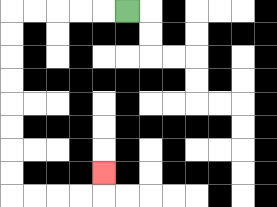{'start': '[5, 0]', 'end': '[4, 7]', 'path_directions': 'L,L,L,L,L,D,D,D,D,D,D,D,D,R,R,R,R,U', 'path_coordinates': '[[5, 0], [4, 0], [3, 0], [2, 0], [1, 0], [0, 0], [0, 1], [0, 2], [0, 3], [0, 4], [0, 5], [0, 6], [0, 7], [0, 8], [1, 8], [2, 8], [3, 8], [4, 8], [4, 7]]'}